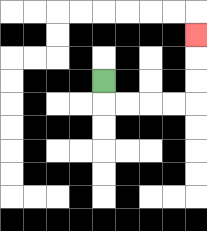{'start': '[4, 3]', 'end': '[8, 1]', 'path_directions': 'D,R,R,R,R,U,U,U', 'path_coordinates': '[[4, 3], [4, 4], [5, 4], [6, 4], [7, 4], [8, 4], [8, 3], [8, 2], [8, 1]]'}